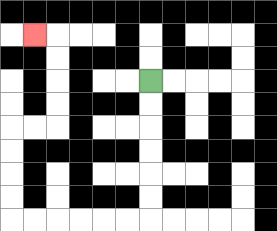{'start': '[6, 3]', 'end': '[1, 1]', 'path_directions': 'D,D,D,D,D,D,L,L,L,L,L,L,U,U,U,U,R,R,U,U,U,U,L', 'path_coordinates': '[[6, 3], [6, 4], [6, 5], [6, 6], [6, 7], [6, 8], [6, 9], [5, 9], [4, 9], [3, 9], [2, 9], [1, 9], [0, 9], [0, 8], [0, 7], [0, 6], [0, 5], [1, 5], [2, 5], [2, 4], [2, 3], [2, 2], [2, 1], [1, 1]]'}